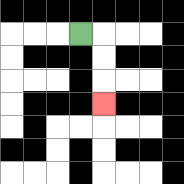{'start': '[3, 1]', 'end': '[4, 4]', 'path_directions': 'R,D,D,D', 'path_coordinates': '[[3, 1], [4, 1], [4, 2], [4, 3], [4, 4]]'}